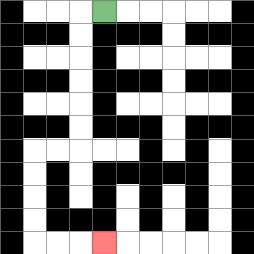{'start': '[4, 0]', 'end': '[4, 10]', 'path_directions': 'L,D,D,D,D,D,D,L,L,D,D,D,D,R,R,R', 'path_coordinates': '[[4, 0], [3, 0], [3, 1], [3, 2], [3, 3], [3, 4], [3, 5], [3, 6], [2, 6], [1, 6], [1, 7], [1, 8], [1, 9], [1, 10], [2, 10], [3, 10], [4, 10]]'}